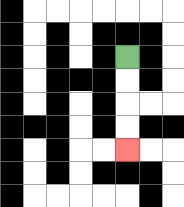{'start': '[5, 2]', 'end': '[5, 6]', 'path_directions': 'D,D,D,D', 'path_coordinates': '[[5, 2], [5, 3], [5, 4], [5, 5], [5, 6]]'}